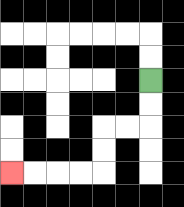{'start': '[6, 3]', 'end': '[0, 7]', 'path_directions': 'D,D,L,L,D,D,L,L,L,L', 'path_coordinates': '[[6, 3], [6, 4], [6, 5], [5, 5], [4, 5], [4, 6], [4, 7], [3, 7], [2, 7], [1, 7], [0, 7]]'}